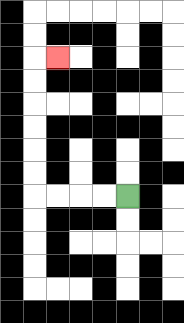{'start': '[5, 8]', 'end': '[2, 2]', 'path_directions': 'L,L,L,L,U,U,U,U,U,U,R', 'path_coordinates': '[[5, 8], [4, 8], [3, 8], [2, 8], [1, 8], [1, 7], [1, 6], [1, 5], [1, 4], [1, 3], [1, 2], [2, 2]]'}